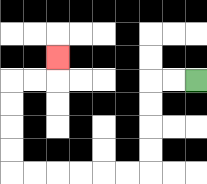{'start': '[8, 3]', 'end': '[2, 2]', 'path_directions': 'L,L,D,D,D,D,L,L,L,L,L,L,U,U,U,U,R,R,U', 'path_coordinates': '[[8, 3], [7, 3], [6, 3], [6, 4], [6, 5], [6, 6], [6, 7], [5, 7], [4, 7], [3, 7], [2, 7], [1, 7], [0, 7], [0, 6], [0, 5], [0, 4], [0, 3], [1, 3], [2, 3], [2, 2]]'}